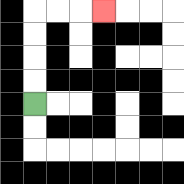{'start': '[1, 4]', 'end': '[4, 0]', 'path_directions': 'U,U,U,U,R,R,R', 'path_coordinates': '[[1, 4], [1, 3], [1, 2], [1, 1], [1, 0], [2, 0], [3, 0], [4, 0]]'}